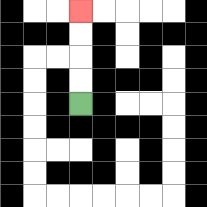{'start': '[3, 4]', 'end': '[3, 0]', 'path_directions': 'U,U,U,U', 'path_coordinates': '[[3, 4], [3, 3], [3, 2], [3, 1], [3, 0]]'}